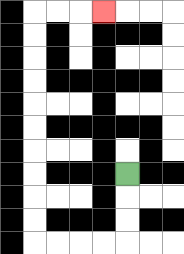{'start': '[5, 7]', 'end': '[4, 0]', 'path_directions': 'D,D,D,L,L,L,L,U,U,U,U,U,U,U,U,U,U,R,R,R', 'path_coordinates': '[[5, 7], [5, 8], [5, 9], [5, 10], [4, 10], [3, 10], [2, 10], [1, 10], [1, 9], [1, 8], [1, 7], [1, 6], [1, 5], [1, 4], [1, 3], [1, 2], [1, 1], [1, 0], [2, 0], [3, 0], [4, 0]]'}